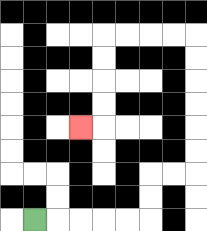{'start': '[1, 9]', 'end': '[3, 5]', 'path_directions': 'R,R,R,R,R,U,U,R,R,U,U,U,U,U,U,L,L,L,L,D,D,D,D,L', 'path_coordinates': '[[1, 9], [2, 9], [3, 9], [4, 9], [5, 9], [6, 9], [6, 8], [6, 7], [7, 7], [8, 7], [8, 6], [8, 5], [8, 4], [8, 3], [8, 2], [8, 1], [7, 1], [6, 1], [5, 1], [4, 1], [4, 2], [4, 3], [4, 4], [4, 5], [3, 5]]'}